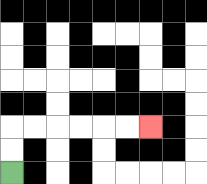{'start': '[0, 7]', 'end': '[6, 5]', 'path_directions': 'U,U,R,R,R,R,R,R', 'path_coordinates': '[[0, 7], [0, 6], [0, 5], [1, 5], [2, 5], [3, 5], [4, 5], [5, 5], [6, 5]]'}